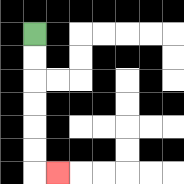{'start': '[1, 1]', 'end': '[2, 7]', 'path_directions': 'D,D,D,D,D,D,R', 'path_coordinates': '[[1, 1], [1, 2], [1, 3], [1, 4], [1, 5], [1, 6], [1, 7], [2, 7]]'}